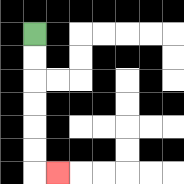{'start': '[1, 1]', 'end': '[2, 7]', 'path_directions': 'D,D,D,D,D,D,R', 'path_coordinates': '[[1, 1], [1, 2], [1, 3], [1, 4], [1, 5], [1, 6], [1, 7], [2, 7]]'}